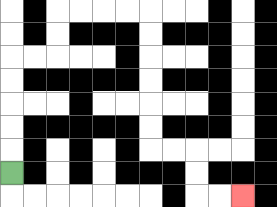{'start': '[0, 7]', 'end': '[10, 8]', 'path_directions': 'U,U,U,U,U,R,R,U,U,R,R,R,R,D,D,D,D,D,D,R,R,D,D,R,R', 'path_coordinates': '[[0, 7], [0, 6], [0, 5], [0, 4], [0, 3], [0, 2], [1, 2], [2, 2], [2, 1], [2, 0], [3, 0], [4, 0], [5, 0], [6, 0], [6, 1], [6, 2], [6, 3], [6, 4], [6, 5], [6, 6], [7, 6], [8, 6], [8, 7], [8, 8], [9, 8], [10, 8]]'}